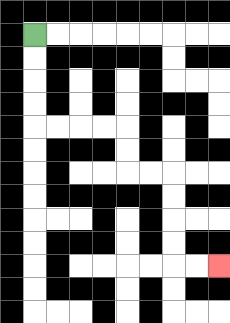{'start': '[1, 1]', 'end': '[9, 11]', 'path_directions': 'D,D,D,D,R,R,R,R,D,D,R,R,D,D,D,D,R,R', 'path_coordinates': '[[1, 1], [1, 2], [1, 3], [1, 4], [1, 5], [2, 5], [3, 5], [4, 5], [5, 5], [5, 6], [5, 7], [6, 7], [7, 7], [7, 8], [7, 9], [7, 10], [7, 11], [8, 11], [9, 11]]'}